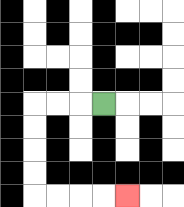{'start': '[4, 4]', 'end': '[5, 8]', 'path_directions': 'L,L,L,D,D,D,D,R,R,R,R', 'path_coordinates': '[[4, 4], [3, 4], [2, 4], [1, 4], [1, 5], [1, 6], [1, 7], [1, 8], [2, 8], [3, 8], [4, 8], [5, 8]]'}